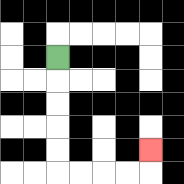{'start': '[2, 2]', 'end': '[6, 6]', 'path_directions': 'D,D,D,D,D,R,R,R,R,U', 'path_coordinates': '[[2, 2], [2, 3], [2, 4], [2, 5], [2, 6], [2, 7], [3, 7], [4, 7], [5, 7], [6, 7], [6, 6]]'}